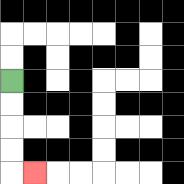{'start': '[0, 3]', 'end': '[1, 7]', 'path_directions': 'D,D,D,D,R', 'path_coordinates': '[[0, 3], [0, 4], [0, 5], [0, 6], [0, 7], [1, 7]]'}